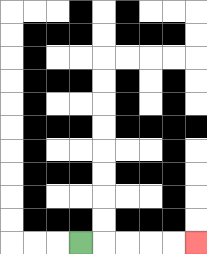{'start': '[3, 10]', 'end': '[8, 10]', 'path_directions': 'R,R,R,R,R', 'path_coordinates': '[[3, 10], [4, 10], [5, 10], [6, 10], [7, 10], [8, 10]]'}